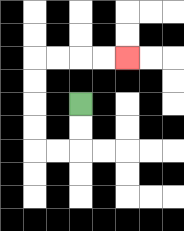{'start': '[3, 4]', 'end': '[5, 2]', 'path_directions': 'D,D,L,L,U,U,U,U,R,R,R,R', 'path_coordinates': '[[3, 4], [3, 5], [3, 6], [2, 6], [1, 6], [1, 5], [1, 4], [1, 3], [1, 2], [2, 2], [3, 2], [4, 2], [5, 2]]'}